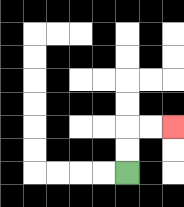{'start': '[5, 7]', 'end': '[7, 5]', 'path_directions': 'U,U,R,R', 'path_coordinates': '[[5, 7], [5, 6], [5, 5], [6, 5], [7, 5]]'}